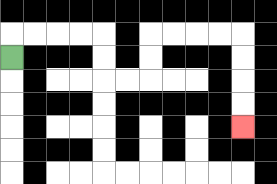{'start': '[0, 2]', 'end': '[10, 5]', 'path_directions': 'U,R,R,R,R,D,D,R,R,U,U,R,R,R,R,D,D,D,D', 'path_coordinates': '[[0, 2], [0, 1], [1, 1], [2, 1], [3, 1], [4, 1], [4, 2], [4, 3], [5, 3], [6, 3], [6, 2], [6, 1], [7, 1], [8, 1], [9, 1], [10, 1], [10, 2], [10, 3], [10, 4], [10, 5]]'}